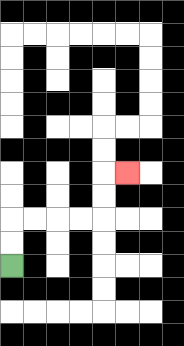{'start': '[0, 11]', 'end': '[5, 7]', 'path_directions': 'U,U,R,R,R,R,U,U,R', 'path_coordinates': '[[0, 11], [0, 10], [0, 9], [1, 9], [2, 9], [3, 9], [4, 9], [4, 8], [4, 7], [5, 7]]'}